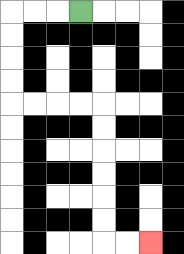{'start': '[3, 0]', 'end': '[6, 10]', 'path_directions': 'L,L,L,D,D,D,D,R,R,R,R,D,D,D,D,D,D,R,R', 'path_coordinates': '[[3, 0], [2, 0], [1, 0], [0, 0], [0, 1], [0, 2], [0, 3], [0, 4], [1, 4], [2, 4], [3, 4], [4, 4], [4, 5], [4, 6], [4, 7], [4, 8], [4, 9], [4, 10], [5, 10], [6, 10]]'}